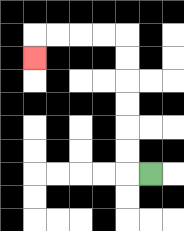{'start': '[6, 7]', 'end': '[1, 2]', 'path_directions': 'L,U,U,U,U,U,U,L,L,L,L,D', 'path_coordinates': '[[6, 7], [5, 7], [5, 6], [5, 5], [5, 4], [5, 3], [5, 2], [5, 1], [4, 1], [3, 1], [2, 1], [1, 1], [1, 2]]'}